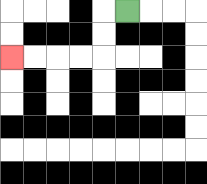{'start': '[5, 0]', 'end': '[0, 2]', 'path_directions': 'L,D,D,L,L,L,L', 'path_coordinates': '[[5, 0], [4, 0], [4, 1], [4, 2], [3, 2], [2, 2], [1, 2], [0, 2]]'}